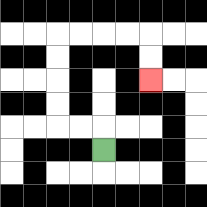{'start': '[4, 6]', 'end': '[6, 3]', 'path_directions': 'U,L,L,U,U,U,U,R,R,R,R,D,D', 'path_coordinates': '[[4, 6], [4, 5], [3, 5], [2, 5], [2, 4], [2, 3], [2, 2], [2, 1], [3, 1], [4, 1], [5, 1], [6, 1], [6, 2], [6, 3]]'}